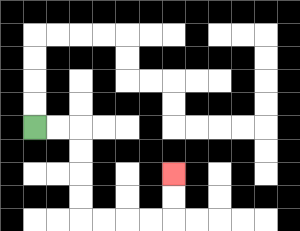{'start': '[1, 5]', 'end': '[7, 7]', 'path_directions': 'R,R,D,D,D,D,R,R,R,R,U,U', 'path_coordinates': '[[1, 5], [2, 5], [3, 5], [3, 6], [3, 7], [3, 8], [3, 9], [4, 9], [5, 9], [6, 9], [7, 9], [7, 8], [7, 7]]'}